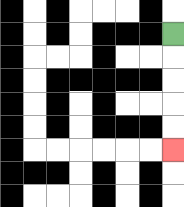{'start': '[7, 1]', 'end': '[7, 6]', 'path_directions': 'D,D,D,D,D', 'path_coordinates': '[[7, 1], [7, 2], [7, 3], [7, 4], [7, 5], [7, 6]]'}